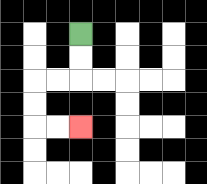{'start': '[3, 1]', 'end': '[3, 5]', 'path_directions': 'D,D,L,L,D,D,R,R', 'path_coordinates': '[[3, 1], [3, 2], [3, 3], [2, 3], [1, 3], [1, 4], [1, 5], [2, 5], [3, 5]]'}